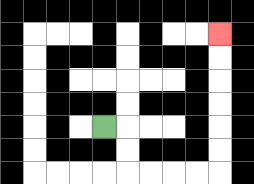{'start': '[4, 5]', 'end': '[9, 1]', 'path_directions': 'R,D,D,R,R,R,R,U,U,U,U,U,U', 'path_coordinates': '[[4, 5], [5, 5], [5, 6], [5, 7], [6, 7], [7, 7], [8, 7], [9, 7], [9, 6], [9, 5], [9, 4], [9, 3], [9, 2], [9, 1]]'}